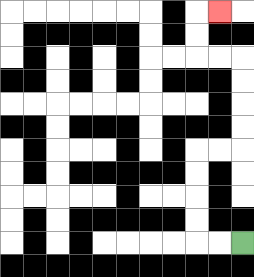{'start': '[10, 10]', 'end': '[9, 0]', 'path_directions': 'L,L,U,U,U,U,R,R,U,U,U,U,L,L,U,U,R', 'path_coordinates': '[[10, 10], [9, 10], [8, 10], [8, 9], [8, 8], [8, 7], [8, 6], [9, 6], [10, 6], [10, 5], [10, 4], [10, 3], [10, 2], [9, 2], [8, 2], [8, 1], [8, 0], [9, 0]]'}